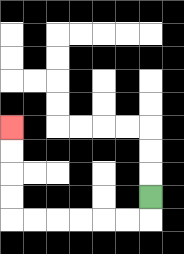{'start': '[6, 8]', 'end': '[0, 5]', 'path_directions': 'D,L,L,L,L,L,L,U,U,U,U', 'path_coordinates': '[[6, 8], [6, 9], [5, 9], [4, 9], [3, 9], [2, 9], [1, 9], [0, 9], [0, 8], [0, 7], [0, 6], [0, 5]]'}